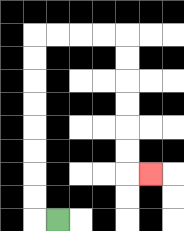{'start': '[2, 9]', 'end': '[6, 7]', 'path_directions': 'L,U,U,U,U,U,U,U,U,R,R,R,R,D,D,D,D,D,D,R', 'path_coordinates': '[[2, 9], [1, 9], [1, 8], [1, 7], [1, 6], [1, 5], [1, 4], [1, 3], [1, 2], [1, 1], [2, 1], [3, 1], [4, 1], [5, 1], [5, 2], [5, 3], [5, 4], [5, 5], [5, 6], [5, 7], [6, 7]]'}